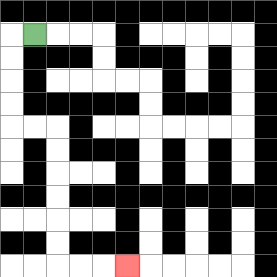{'start': '[1, 1]', 'end': '[5, 11]', 'path_directions': 'L,D,D,D,D,R,R,D,D,D,D,D,D,R,R,R', 'path_coordinates': '[[1, 1], [0, 1], [0, 2], [0, 3], [0, 4], [0, 5], [1, 5], [2, 5], [2, 6], [2, 7], [2, 8], [2, 9], [2, 10], [2, 11], [3, 11], [4, 11], [5, 11]]'}